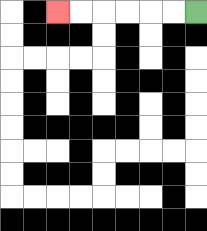{'start': '[8, 0]', 'end': '[2, 0]', 'path_directions': 'L,L,L,L,L,L', 'path_coordinates': '[[8, 0], [7, 0], [6, 0], [5, 0], [4, 0], [3, 0], [2, 0]]'}